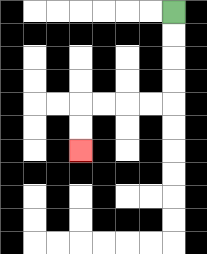{'start': '[7, 0]', 'end': '[3, 6]', 'path_directions': 'D,D,D,D,L,L,L,L,D,D', 'path_coordinates': '[[7, 0], [7, 1], [7, 2], [7, 3], [7, 4], [6, 4], [5, 4], [4, 4], [3, 4], [3, 5], [3, 6]]'}